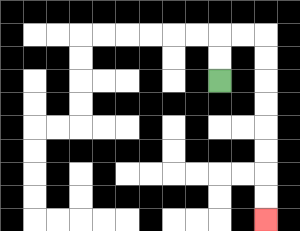{'start': '[9, 3]', 'end': '[11, 9]', 'path_directions': 'U,U,R,R,D,D,D,D,D,D,D,D', 'path_coordinates': '[[9, 3], [9, 2], [9, 1], [10, 1], [11, 1], [11, 2], [11, 3], [11, 4], [11, 5], [11, 6], [11, 7], [11, 8], [11, 9]]'}